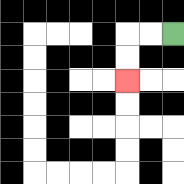{'start': '[7, 1]', 'end': '[5, 3]', 'path_directions': 'L,L,D,D', 'path_coordinates': '[[7, 1], [6, 1], [5, 1], [5, 2], [5, 3]]'}